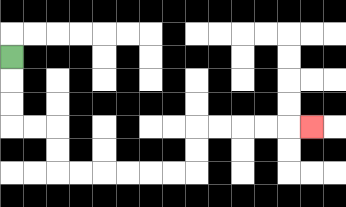{'start': '[0, 2]', 'end': '[13, 5]', 'path_directions': 'D,D,D,R,R,D,D,R,R,R,R,R,R,U,U,R,R,R,R,R', 'path_coordinates': '[[0, 2], [0, 3], [0, 4], [0, 5], [1, 5], [2, 5], [2, 6], [2, 7], [3, 7], [4, 7], [5, 7], [6, 7], [7, 7], [8, 7], [8, 6], [8, 5], [9, 5], [10, 5], [11, 5], [12, 5], [13, 5]]'}